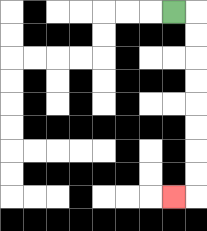{'start': '[7, 0]', 'end': '[7, 8]', 'path_directions': 'R,D,D,D,D,D,D,D,D,L', 'path_coordinates': '[[7, 0], [8, 0], [8, 1], [8, 2], [8, 3], [8, 4], [8, 5], [8, 6], [8, 7], [8, 8], [7, 8]]'}